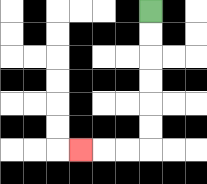{'start': '[6, 0]', 'end': '[3, 6]', 'path_directions': 'D,D,D,D,D,D,L,L,L', 'path_coordinates': '[[6, 0], [6, 1], [6, 2], [6, 3], [6, 4], [6, 5], [6, 6], [5, 6], [4, 6], [3, 6]]'}